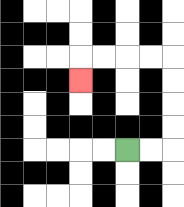{'start': '[5, 6]', 'end': '[3, 3]', 'path_directions': 'R,R,U,U,U,U,L,L,L,L,D', 'path_coordinates': '[[5, 6], [6, 6], [7, 6], [7, 5], [7, 4], [7, 3], [7, 2], [6, 2], [5, 2], [4, 2], [3, 2], [3, 3]]'}